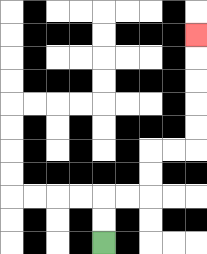{'start': '[4, 10]', 'end': '[8, 1]', 'path_directions': 'U,U,R,R,U,U,R,R,U,U,U,U,U', 'path_coordinates': '[[4, 10], [4, 9], [4, 8], [5, 8], [6, 8], [6, 7], [6, 6], [7, 6], [8, 6], [8, 5], [8, 4], [8, 3], [8, 2], [8, 1]]'}